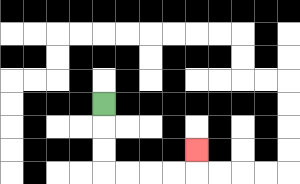{'start': '[4, 4]', 'end': '[8, 6]', 'path_directions': 'D,D,D,R,R,R,R,U', 'path_coordinates': '[[4, 4], [4, 5], [4, 6], [4, 7], [5, 7], [6, 7], [7, 7], [8, 7], [8, 6]]'}